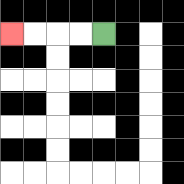{'start': '[4, 1]', 'end': '[0, 1]', 'path_directions': 'L,L,L,L', 'path_coordinates': '[[4, 1], [3, 1], [2, 1], [1, 1], [0, 1]]'}